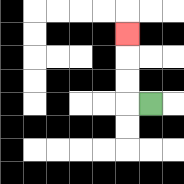{'start': '[6, 4]', 'end': '[5, 1]', 'path_directions': 'L,U,U,U', 'path_coordinates': '[[6, 4], [5, 4], [5, 3], [5, 2], [5, 1]]'}